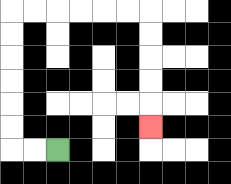{'start': '[2, 6]', 'end': '[6, 5]', 'path_directions': 'L,L,U,U,U,U,U,U,R,R,R,R,R,R,D,D,D,D,D', 'path_coordinates': '[[2, 6], [1, 6], [0, 6], [0, 5], [0, 4], [0, 3], [0, 2], [0, 1], [0, 0], [1, 0], [2, 0], [3, 0], [4, 0], [5, 0], [6, 0], [6, 1], [6, 2], [6, 3], [6, 4], [6, 5]]'}